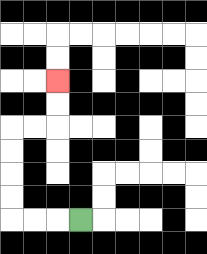{'start': '[3, 9]', 'end': '[2, 3]', 'path_directions': 'L,L,L,U,U,U,U,R,R,U,U', 'path_coordinates': '[[3, 9], [2, 9], [1, 9], [0, 9], [0, 8], [0, 7], [0, 6], [0, 5], [1, 5], [2, 5], [2, 4], [2, 3]]'}